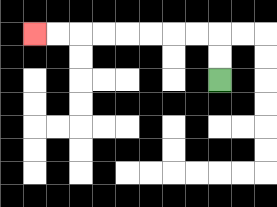{'start': '[9, 3]', 'end': '[1, 1]', 'path_directions': 'U,U,L,L,L,L,L,L,L,L', 'path_coordinates': '[[9, 3], [9, 2], [9, 1], [8, 1], [7, 1], [6, 1], [5, 1], [4, 1], [3, 1], [2, 1], [1, 1]]'}